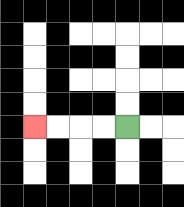{'start': '[5, 5]', 'end': '[1, 5]', 'path_directions': 'L,L,L,L', 'path_coordinates': '[[5, 5], [4, 5], [3, 5], [2, 5], [1, 5]]'}